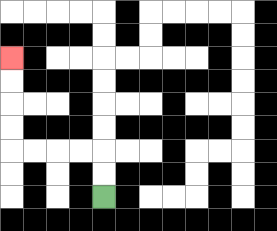{'start': '[4, 8]', 'end': '[0, 2]', 'path_directions': 'U,U,L,L,L,L,U,U,U,U', 'path_coordinates': '[[4, 8], [4, 7], [4, 6], [3, 6], [2, 6], [1, 6], [0, 6], [0, 5], [0, 4], [0, 3], [0, 2]]'}